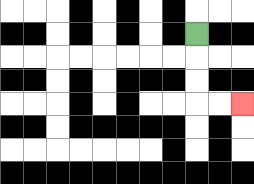{'start': '[8, 1]', 'end': '[10, 4]', 'path_directions': 'D,D,D,R,R', 'path_coordinates': '[[8, 1], [8, 2], [8, 3], [8, 4], [9, 4], [10, 4]]'}